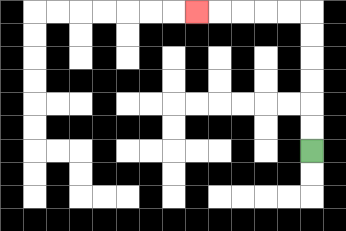{'start': '[13, 6]', 'end': '[8, 0]', 'path_directions': 'U,U,U,U,U,U,L,L,L,L,L', 'path_coordinates': '[[13, 6], [13, 5], [13, 4], [13, 3], [13, 2], [13, 1], [13, 0], [12, 0], [11, 0], [10, 0], [9, 0], [8, 0]]'}